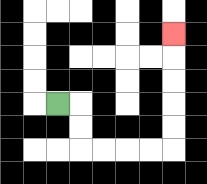{'start': '[2, 4]', 'end': '[7, 1]', 'path_directions': 'R,D,D,R,R,R,R,U,U,U,U,U', 'path_coordinates': '[[2, 4], [3, 4], [3, 5], [3, 6], [4, 6], [5, 6], [6, 6], [7, 6], [7, 5], [7, 4], [7, 3], [7, 2], [7, 1]]'}